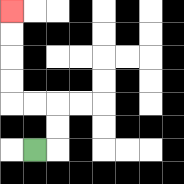{'start': '[1, 6]', 'end': '[0, 0]', 'path_directions': 'R,U,U,L,L,U,U,U,U', 'path_coordinates': '[[1, 6], [2, 6], [2, 5], [2, 4], [1, 4], [0, 4], [0, 3], [0, 2], [0, 1], [0, 0]]'}